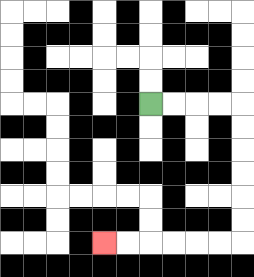{'start': '[6, 4]', 'end': '[4, 10]', 'path_directions': 'R,R,R,R,D,D,D,D,D,D,L,L,L,L,L,L', 'path_coordinates': '[[6, 4], [7, 4], [8, 4], [9, 4], [10, 4], [10, 5], [10, 6], [10, 7], [10, 8], [10, 9], [10, 10], [9, 10], [8, 10], [7, 10], [6, 10], [5, 10], [4, 10]]'}